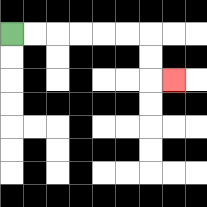{'start': '[0, 1]', 'end': '[7, 3]', 'path_directions': 'R,R,R,R,R,R,D,D,R', 'path_coordinates': '[[0, 1], [1, 1], [2, 1], [3, 1], [4, 1], [5, 1], [6, 1], [6, 2], [6, 3], [7, 3]]'}